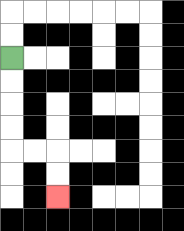{'start': '[0, 2]', 'end': '[2, 8]', 'path_directions': 'D,D,D,D,R,R,D,D', 'path_coordinates': '[[0, 2], [0, 3], [0, 4], [0, 5], [0, 6], [1, 6], [2, 6], [2, 7], [2, 8]]'}